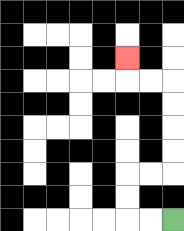{'start': '[7, 9]', 'end': '[5, 2]', 'path_directions': 'L,L,U,U,R,R,U,U,U,U,L,L,U', 'path_coordinates': '[[7, 9], [6, 9], [5, 9], [5, 8], [5, 7], [6, 7], [7, 7], [7, 6], [7, 5], [7, 4], [7, 3], [6, 3], [5, 3], [5, 2]]'}